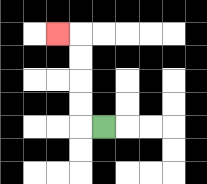{'start': '[4, 5]', 'end': '[2, 1]', 'path_directions': 'L,U,U,U,U,L', 'path_coordinates': '[[4, 5], [3, 5], [3, 4], [3, 3], [3, 2], [3, 1], [2, 1]]'}